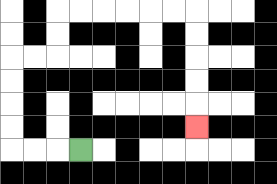{'start': '[3, 6]', 'end': '[8, 5]', 'path_directions': 'L,L,L,U,U,U,U,R,R,U,U,R,R,R,R,R,R,D,D,D,D,D', 'path_coordinates': '[[3, 6], [2, 6], [1, 6], [0, 6], [0, 5], [0, 4], [0, 3], [0, 2], [1, 2], [2, 2], [2, 1], [2, 0], [3, 0], [4, 0], [5, 0], [6, 0], [7, 0], [8, 0], [8, 1], [8, 2], [8, 3], [8, 4], [8, 5]]'}